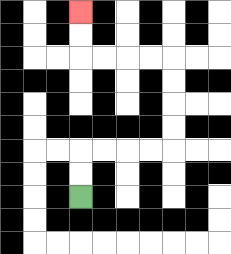{'start': '[3, 8]', 'end': '[3, 0]', 'path_directions': 'U,U,R,R,R,R,U,U,U,U,L,L,L,L,U,U', 'path_coordinates': '[[3, 8], [3, 7], [3, 6], [4, 6], [5, 6], [6, 6], [7, 6], [7, 5], [7, 4], [7, 3], [7, 2], [6, 2], [5, 2], [4, 2], [3, 2], [3, 1], [3, 0]]'}